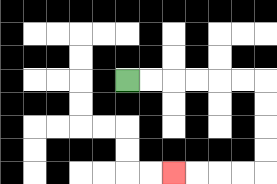{'start': '[5, 3]', 'end': '[7, 7]', 'path_directions': 'R,R,R,R,R,R,D,D,D,D,L,L,L,L', 'path_coordinates': '[[5, 3], [6, 3], [7, 3], [8, 3], [9, 3], [10, 3], [11, 3], [11, 4], [11, 5], [11, 6], [11, 7], [10, 7], [9, 7], [8, 7], [7, 7]]'}